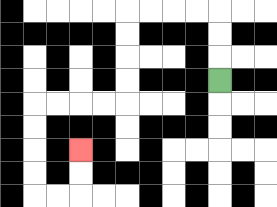{'start': '[9, 3]', 'end': '[3, 6]', 'path_directions': 'U,U,U,L,L,L,L,D,D,D,D,L,L,L,L,D,D,D,D,R,R,U,U', 'path_coordinates': '[[9, 3], [9, 2], [9, 1], [9, 0], [8, 0], [7, 0], [6, 0], [5, 0], [5, 1], [5, 2], [5, 3], [5, 4], [4, 4], [3, 4], [2, 4], [1, 4], [1, 5], [1, 6], [1, 7], [1, 8], [2, 8], [3, 8], [3, 7], [3, 6]]'}